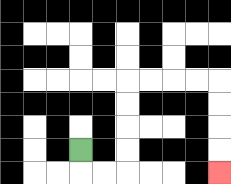{'start': '[3, 6]', 'end': '[9, 7]', 'path_directions': 'D,R,R,U,U,U,U,R,R,R,R,D,D,D,D', 'path_coordinates': '[[3, 6], [3, 7], [4, 7], [5, 7], [5, 6], [5, 5], [5, 4], [5, 3], [6, 3], [7, 3], [8, 3], [9, 3], [9, 4], [9, 5], [9, 6], [9, 7]]'}